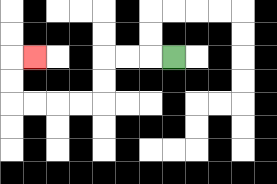{'start': '[7, 2]', 'end': '[1, 2]', 'path_directions': 'L,L,L,D,D,L,L,L,L,U,U,R', 'path_coordinates': '[[7, 2], [6, 2], [5, 2], [4, 2], [4, 3], [4, 4], [3, 4], [2, 4], [1, 4], [0, 4], [0, 3], [0, 2], [1, 2]]'}